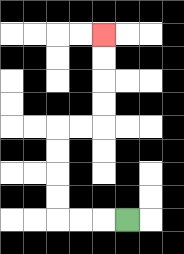{'start': '[5, 9]', 'end': '[4, 1]', 'path_directions': 'L,L,L,U,U,U,U,R,R,U,U,U,U', 'path_coordinates': '[[5, 9], [4, 9], [3, 9], [2, 9], [2, 8], [2, 7], [2, 6], [2, 5], [3, 5], [4, 5], [4, 4], [4, 3], [4, 2], [4, 1]]'}